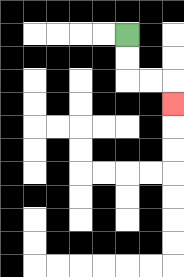{'start': '[5, 1]', 'end': '[7, 4]', 'path_directions': 'D,D,R,R,D', 'path_coordinates': '[[5, 1], [5, 2], [5, 3], [6, 3], [7, 3], [7, 4]]'}